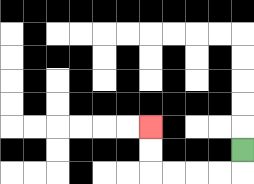{'start': '[10, 6]', 'end': '[6, 5]', 'path_directions': 'D,L,L,L,L,U,U', 'path_coordinates': '[[10, 6], [10, 7], [9, 7], [8, 7], [7, 7], [6, 7], [6, 6], [6, 5]]'}